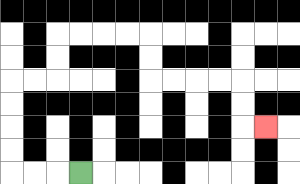{'start': '[3, 7]', 'end': '[11, 5]', 'path_directions': 'L,L,L,U,U,U,U,R,R,U,U,R,R,R,R,D,D,R,R,R,R,D,D,R', 'path_coordinates': '[[3, 7], [2, 7], [1, 7], [0, 7], [0, 6], [0, 5], [0, 4], [0, 3], [1, 3], [2, 3], [2, 2], [2, 1], [3, 1], [4, 1], [5, 1], [6, 1], [6, 2], [6, 3], [7, 3], [8, 3], [9, 3], [10, 3], [10, 4], [10, 5], [11, 5]]'}